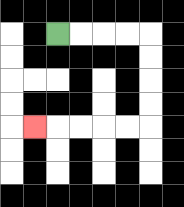{'start': '[2, 1]', 'end': '[1, 5]', 'path_directions': 'R,R,R,R,D,D,D,D,L,L,L,L,L', 'path_coordinates': '[[2, 1], [3, 1], [4, 1], [5, 1], [6, 1], [6, 2], [6, 3], [6, 4], [6, 5], [5, 5], [4, 5], [3, 5], [2, 5], [1, 5]]'}